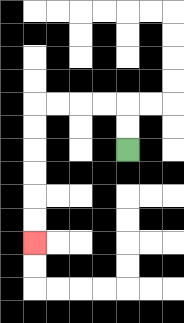{'start': '[5, 6]', 'end': '[1, 10]', 'path_directions': 'U,U,L,L,L,L,D,D,D,D,D,D', 'path_coordinates': '[[5, 6], [5, 5], [5, 4], [4, 4], [3, 4], [2, 4], [1, 4], [1, 5], [1, 6], [1, 7], [1, 8], [1, 9], [1, 10]]'}